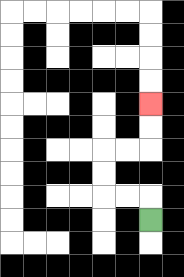{'start': '[6, 9]', 'end': '[6, 4]', 'path_directions': 'U,L,L,U,U,R,R,U,U', 'path_coordinates': '[[6, 9], [6, 8], [5, 8], [4, 8], [4, 7], [4, 6], [5, 6], [6, 6], [6, 5], [6, 4]]'}